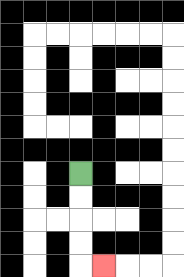{'start': '[3, 7]', 'end': '[4, 11]', 'path_directions': 'D,D,D,D,R', 'path_coordinates': '[[3, 7], [3, 8], [3, 9], [3, 10], [3, 11], [4, 11]]'}